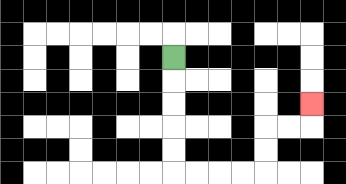{'start': '[7, 2]', 'end': '[13, 4]', 'path_directions': 'D,D,D,D,D,R,R,R,R,U,U,R,R,U', 'path_coordinates': '[[7, 2], [7, 3], [7, 4], [7, 5], [7, 6], [7, 7], [8, 7], [9, 7], [10, 7], [11, 7], [11, 6], [11, 5], [12, 5], [13, 5], [13, 4]]'}